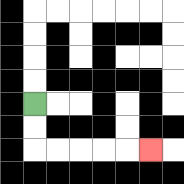{'start': '[1, 4]', 'end': '[6, 6]', 'path_directions': 'D,D,R,R,R,R,R', 'path_coordinates': '[[1, 4], [1, 5], [1, 6], [2, 6], [3, 6], [4, 6], [5, 6], [6, 6]]'}